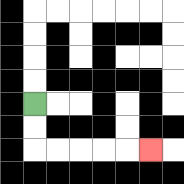{'start': '[1, 4]', 'end': '[6, 6]', 'path_directions': 'D,D,R,R,R,R,R', 'path_coordinates': '[[1, 4], [1, 5], [1, 6], [2, 6], [3, 6], [4, 6], [5, 6], [6, 6]]'}